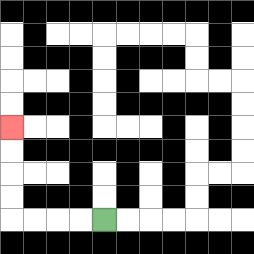{'start': '[4, 9]', 'end': '[0, 5]', 'path_directions': 'L,L,L,L,U,U,U,U', 'path_coordinates': '[[4, 9], [3, 9], [2, 9], [1, 9], [0, 9], [0, 8], [0, 7], [0, 6], [0, 5]]'}